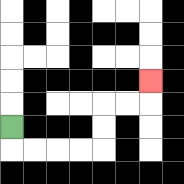{'start': '[0, 5]', 'end': '[6, 3]', 'path_directions': 'D,R,R,R,R,U,U,R,R,U', 'path_coordinates': '[[0, 5], [0, 6], [1, 6], [2, 6], [3, 6], [4, 6], [4, 5], [4, 4], [5, 4], [6, 4], [6, 3]]'}